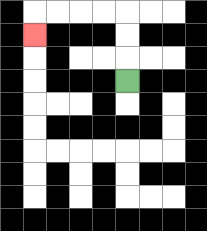{'start': '[5, 3]', 'end': '[1, 1]', 'path_directions': 'U,U,U,L,L,L,L,D', 'path_coordinates': '[[5, 3], [5, 2], [5, 1], [5, 0], [4, 0], [3, 0], [2, 0], [1, 0], [1, 1]]'}